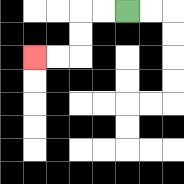{'start': '[5, 0]', 'end': '[1, 2]', 'path_directions': 'L,L,D,D,L,L', 'path_coordinates': '[[5, 0], [4, 0], [3, 0], [3, 1], [3, 2], [2, 2], [1, 2]]'}